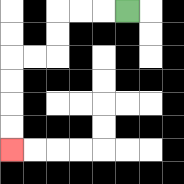{'start': '[5, 0]', 'end': '[0, 6]', 'path_directions': 'L,L,L,D,D,L,L,D,D,D,D', 'path_coordinates': '[[5, 0], [4, 0], [3, 0], [2, 0], [2, 1], [2, 2], [1, 2], [0, 2], [0, 3], [0, 4], [0, 5], [0, 6]]'}